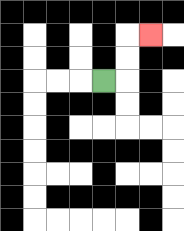{'start': '[4, 3]', 'end': '[6, 1]', 'path_directions': 'R,U,U,R', 'path_coordinates': '[[4, 3], [5, 3], [5, 2], [5, 1], [6, 1]]'}